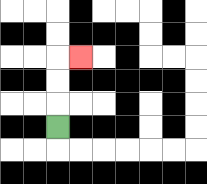{'start': '[2, 5]', 'end': '[3, 2]', 'path_directions': 'U,U,U,R', 'path_coordinates': '[[2, 5], [2, 4], [2, 3], [2, 2], [3, 2]]'}